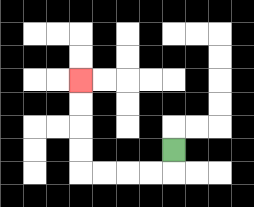{'start': '[7, 6]', 'end': '[3, 3]', 'path_directions': 'D,L,L,L,L,U,U,U,U', 'path_coordinates': '[[7, 6], [7, 7], [6, 7], [5, 7], [4, 7], [3, 7], [3, 6], [3, 5], [3, 4], [3, 3]]'}